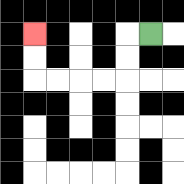{'start': '[6, 1]', 'end': '[1, 1]', 'path_directions': 'L,D,D,L,L,L,L,U,U', 'path_coordinates': '[[6, 1], [5, 1], [5, 2], [5, 3], [4, 3], [3, 3], [2, 3], [1, 3], [1, 2], [1, 1]]'}